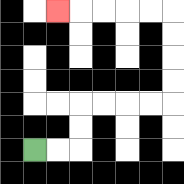{'start': '[1, 6]', 'end': '[2, 0]', 'path_directions': 'R,R,U,U,R,R,R,R,U,U,U,U,L,L,L,L,L', 'path_coordinates': '[[1, 6], [2, 6], [3, 6], [3, 5], [3, 4], [4, 4], [5, 4], [6, 4], [7, 4], [7, 3], [7, 2], [7, 1], [7, 0], [6, 0], [5, 0], [4, 0], [3, 0], [2, 0]]'}